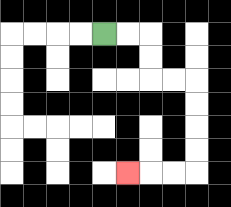{'start': '[4, 1]', 'end': '[5, 7]', 'path_directions': 'R,R,D,D,R,R,D,D,D,D,L,L,L', 'path_coordinates': '[[4, 1], [5, 1], [6, 1], [6, 2], [6, 3], [7, 3], [8, 3], [8, 4], [8, 5], [8, 6], [8, 7], [7, 7], [6, 7], [5, 7]]'}